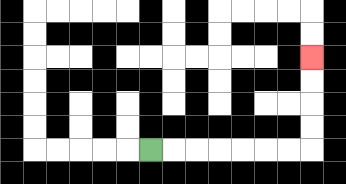{'start': '[6, 6]', 'end': '[13, 2]', 'path_directions': 'R,R,R,R,R,R,R,U,U,U,U', 'path_coordinates': '[[6, 6], [7, 6], [8, 6], [9, 6], [10, 6], [11, 6], [12, 6], [13, 6], [13, 5], [13, 4], [13, 3], [13, 2]]'}